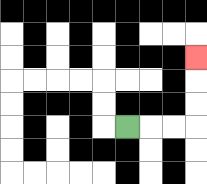{'start': '[5, 5]', 'end': '[8, 2]', 'path_directions': 'R,R,R,U,U,U', 'path_coordinates': '[[5, 5], [6, 5], [7, 5], [8, 5], [8, 4], [8, 3], [8, 2]]'}